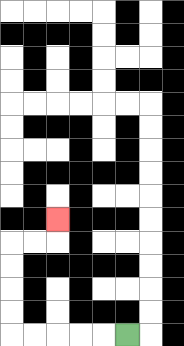{'start': '[5, 14]', 'end': '[2, 9]', 'path_directions': 'L,L,L,L,L,U,U,U,U,R,R,U', 'path_coordinates': '[[5, 14], [4, 14], [3, 14], [2, 14], [1, 14], [0, 14], [0, 13], [0, 12], [0, 11], [0, 10], [1, 10], [2, 10], [2, 9]]'}